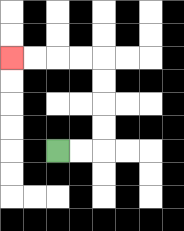{'start': '[2, 6]', 'end': '[0, 2]', 'path_directions': 'R,R,U,U,U,U,L,L,L,L', 'path_coordinates': '[[2, 6], [3, 6], [4, 6], [4, 5], [4, 4], [4, 3], [4, 2], [3, 2], [2, 2], [1, 2], [0, 2]]'}